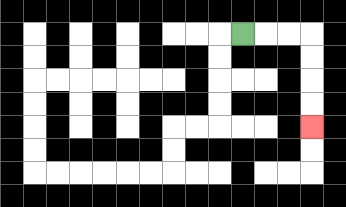{'start': '[10, 1]', 'end': '[13, 5]', 'path_directions': 'R,R,R,D,D,D,D', 'path_coordinates': '[[10, 1], [11, 1], [12, 1], [13, 1], [13, 2], [13, 3], [13, 4], [13, 5]]'}